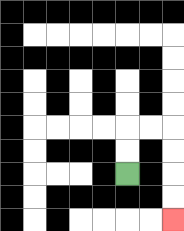{'start': '[5, 7]', 'end': '[7, 9]', 'path_directions': 'U,U,R,R,D,D,D,D', 'path_coordinates': '[[5, 7], [5, 6], [5, 5], [6, 5], [7, 5], [7, 6], [7, 7], [7, 8], [7, 9]]'}